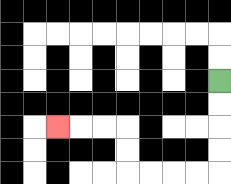{'start': '[9, 3]', 'end': '[2, 5]', 'path_directions': 'D,D,D,D,L,L,L,L,U,U,L,L,L', 'path_coordinates': '[[9, 3], [9, 4], [9, 5], [9, 6], [9, 7], [8, 7], [7, 7], [6, 7], [5, 7], [5, 6], [5, 5], [4, 5], [3, 5], [2, 5]]'}